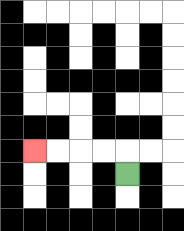{'start': '[5, 7]', 'end': '[1, 6]', 'path_directions': 'U,L,L,L,L', 'path_coordinates': '[[5, 7], [5, 6], [4, 6], [3, 6], [2, 6], [1, 6]]'}